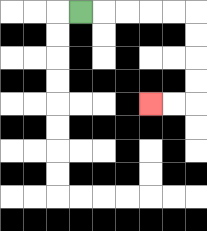{'start': '[3, 0]', 'end': '[6, 4]', 'path_directions': 'R,R,R,R,R,D,D,D,D,L,L', 'path_coordinates': '[[3, 0], [4, 0], [5, 0], [6, 0], [7, 0], [8, 0], [8, 1], [8, 2], [8, 3], [8, 4], [7, 4], [6, 4]]'}